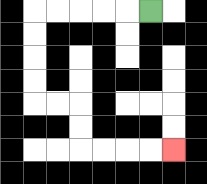{'start': '[6, 0]', 'end': '[7, 6]', 'path_directions': 'L,L,L,L,L,D,D,D,D,R,R,D,D,R,R,R,R', 'path_coordinates': '[[6, 0], [5, 0], [4, 0], [3, 0], [2, 0], [1, 0], [1, 1], [1, 2], [1, 3], [1, 4], [2, 4], [3, 4], [3, 5], [3, 6], [4, 6], [5, 6], [6, 6], [7, 6]]'}